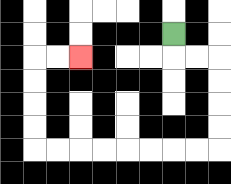{'start': '[7, 1]', 'end': '[3, 2]', 'path_directions': 'D,R,R,D,D,D,D,L,L,L,L,L,L,L,L,U,U,U,U,R,R', 'path_coordinates': '[[7, 1], [7, 2], [8, 2], [9, 2], [9, 3], [9, 4], [9, 5], [9, 6], [8, 6], [7, 6], [6, 6], [5, 6], [4, 6], [3, 6], [2, 6], [1, 6], [1, 5], [1, 4], [1, 3], [1, 2], [2, 2], [3, 2]]'}